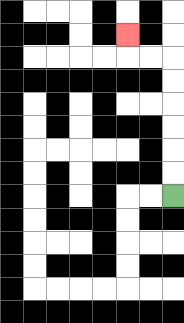{'start': '[7, 8]', 'end': '[5, 1]', 'path_directions': 'U,U,U,U,U,U,L,L,U', 'path_coordinates': '[[7, 8], [7, 7], [7, 6], [7, 5], [7, 4], [7, 3], [7, 2], [6, 2], [5, 2], [5, 1]]'}